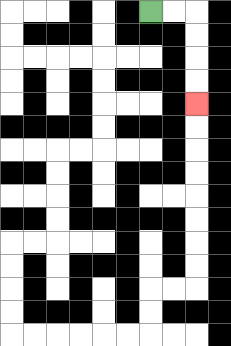{'start': '[6, 0]', 'end': '[8, 4]', 'path_directions': 'R,R,D,D,D,D', 'path_coordinates': '[[6, 0], [7, 0], [8, 0], [8, 1], [8, 2], [8, 3], [8, 4]]'}